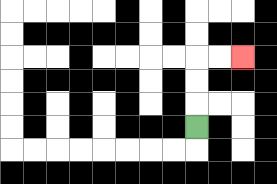{'start': '[8, 5]', 'end': '[10, 2]', 'path_directions': 'U,U,U,R,R', 'path_coordinates': '[[8, 5], [8, 4], [8, 3], [8, 2], [9, 2], [10, 2]]'}